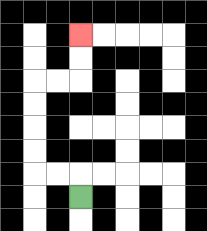{'start': '[3, 8]', 'end': '[3, 1]', 'path_directions': 'U,L,L,U,U,U,U,R,R,U,U', 'path_coordinates': '[[3, 8], [3, 7], [2, 7], [1, 7], [1, 6], [1, 5], [1, 4], [1, 3], [2, 3], [3, 3], [3, 2], [3, 1]]'}